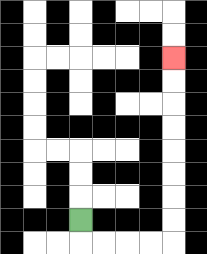{'start': '[3, 9]', 'end': '[7, 2]', 'path_directions': 'D,R,R,R,R,U,U,U,U,U,U,U,U', 'path_coordinates': '[[3, 9], [3, 10], [4, 10], [5, 10], [6, 10], [7, 10], [7, 9], [7, 8], [7, 7], [7, 6], [7, 5], [7, 4], [7, 3], [7, 2]]'}